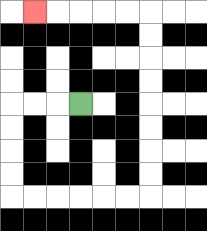{'start': '[3, 4]', 'end': '[1, 0]', 'path_directions': 'L,L,L,D,D,D,D,R,R,R,R,R,R,U,U,U,U,U,U,U,U,L,L,L,L,L', 'path_coordinates': '[[3, 4], [2, 4], [1, 4], [0, 4], [0, 5], [0, 6], [0, 7], [0, 8], [1, 8], [2, 8], [3, 8], [4, 8], [5, 8], [6, 8], [6, 7], [6, 6], [6, 5], [6, 4], [6, 3], [6, 2], [6, 1], [6, 0], [5, 0], [4, 0], [3, 0], [2, 0], [1, 0]]'}